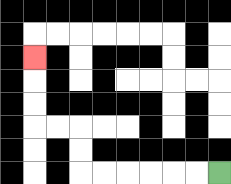{'start': '[9, 7]', 'end': '[1, 2]', 'path_directions': 'L,L,L,L,L,L,U,U,L,L,U,U,U', 'path_coordinates': '[[9, 7], [8, 7], [7, 7], [6, 7], [5, 7], [4, 7], [3, 7], [3, 6], [3, 5], [2, 5], [1, 5], [1, 4], [1, 3], [1, 2]]'}